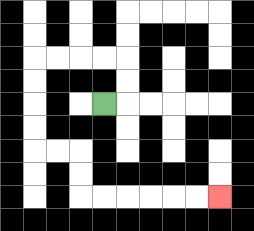{'start': '[4, 4]', 'end': '[9, 8]', 'path_directions': 'R,U,U,L,L,L,L,D,D,D,D,R,R,D,D,R,R,R,R,R,R', 'path_coordinates': '[[4, 4], [5, 4], [5, 3], [5, 2], [4, 2], [3, 2], [2, 2], [1, 2], [1, 3], [1, 4], [1, 5], [1, 6], [2, 6], [3, 6], [3, 7], [3, 8], [4, 8], [5, 8], [6, 8], [7, 8], [8, 8], [9, 8]]'}